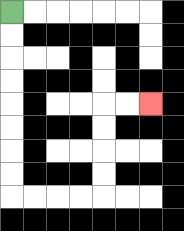{'start': '[0, 0]', 'end': '[6, 4]', 'path_directions': 'D,D,D,D,D,D,D,D,R,R,R,R,U,U,U,U,R,R', 'path_coordinates': '[[0, 0], [0, 1], [0, 2], [0, 3], [0, 4], [0, 5], [0, 6], [0, 7], [0, 8], [1, 8], [2, 8], [3, 8], [4, 8], [4, 7], [4, 6], [4, 5], [4, 4], [5, 4], [6, 4]]'}